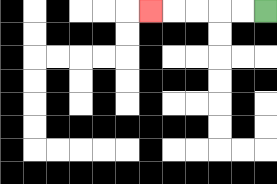{'start': '[11, 0]', 'end': '[6, 0]', 'path_directions': 'L,L,L,L,L', 'path_coordinates': '[[11, 0], [10, 0], [9, 0], [8, 0], [7, 0], [6, 0]]'}